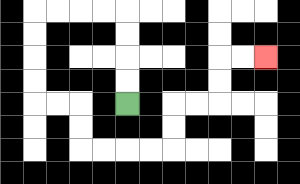{'start': '[5, 4]', 'end': '[11, 2]', 'path_directions': 'U,U,U,U,L,L,L,L,D,D,D,D,R,R,D,D,R,R,R,R,U,U,R,R,U,U,R,R', 'path_coordinates': '[[5, 4], [5, 3], [5, 2], [5, 1], [5, 0], [4, 0], [3, 0], [2, 0], [1, 0], [1, 1], [1, 2], [1, 3], [1, 4], [2, 4], [3, 4], [3, 5], [3, 6], [4, 6], [5, 6], [6, 6], [7, 6], [7, 5], [7, 4], [8, 4], [9, 4], [9, 3], [9, 2], [10, 2], [11, 2]]'}